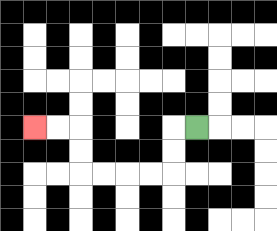{'start': '[8, 5]', 'end': '[1, 5]', 'path_directions': 'L,D,D,L,L,L,L,U,U,L,L', 'path_coordinates': '[[8, 5], [7, 5], [7, 6], [7, 7], [6, 7], [5, 7], [4, 7], [3, 7], [3, 6], [3, 5], [2, 5], [1, 5]]'}